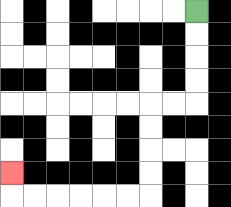{'start': '[8, 0]', 'end': '[0, 7]', 'path_directions': 'D,D,D,D,L,L,D,D,D,D,L,L,L,L,L,L,U', 'path_coordinates': '[[8, 0], [8, 1], [8, 2], [8, 3], [8, 4], [7, 4], [6, 4], [6, 5], [6, 6], [6, 7], [6, 8], [5, 8], [4, 8], [3, 8], [2, 8], [1, 8], [0, 8], [0, 7]]'}